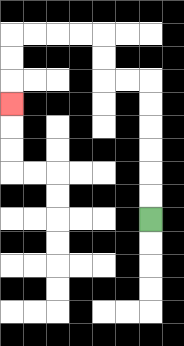{'start': '[6, 9]', 'end': '[0, 4]', 'path_directions': 'U,U,U,U,U,U,L,L,U,U,L,L,L,L,D,D,D', 'path_coordinates': '[[6, 9], [6, 8], [6, 7], [6, 6], [6, 5], [6, 4], [6, 3], [5, 3], [4, 3], [4, 2], [4, 1], [3, 1], [2, 1], [1, 1], [0, 1], [0, 2], [0, 3], [0, 4]]'}